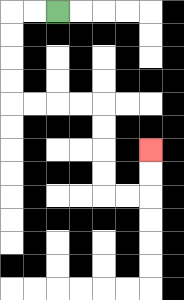{'start': '[2, 0]', 'end': '[6, 6]', 'path_directions': 'L,L,D,D,D,D,R,R,R,R,D,D,D,D,R,R,U,U', 'path_coordinates': '[[2, 0], [1, 0], [0, 0], [0, 1], [0, 2], [0, 3], [0, 4], [1, 4], [2, 4], [3, 4], [4, 4], [4, 5], [4, 6], [4, 7], [4, 8], [5, 8], [6, 8], [6, 7], [6, 6]]'}